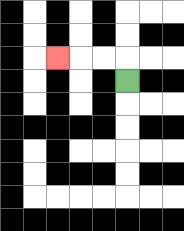{'start': '[5, 3]', 'end': '[2, 2]', 'path_directions': 'U,L,L,L', 'path_coordinates': '[[5, 3], [5, 2], [4, 2], [3, 2], [2, 2]]'}